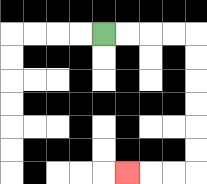{'start': '[4, 1]', 'end': '[5, 7]', 'path_directions': 'R,R,R,R,D,D,D,D,D,D,L,L,L', 'path_coordinates': '[[4, 1], [5, 1], [6, 1], [7, 1], [8, 1], [8, 2], [8, 3], [8, 4], [8, 5], [8, 6], [8, 7], [7, 7], [6, 7], [5, 7]]'}